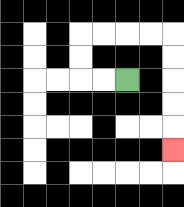{'start': '[5, 3]', 'end': '[7, 6]', 'path_directions': 'L,L,U,U,R,R,R,R,D,D,D,D,D', 'path_coordinates': '[[5, 3], [4, 3], [3, 3], [3, 2], [3, 1], [4, 1], [5, 1], [6, 1], [7, 1], [7, 2], [7, 3], [7, 4], [7, 5], [7, 6]]'}